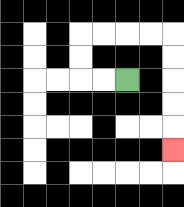{'start': '[5, 3]', 'end': '[7, 6]', 'path_directions': 'L,L,U,U,R,R,R,R,D,D,D,D,D', 'path_coordinates': '[[5, 3], [4, 3], [3, 3], [3, 2], [3, 1], [4, 1], [5, 1], [6, 1], [7, 1], [7, 2], [7, 3], [7, 4], [7, 5], [7, 6]]'}